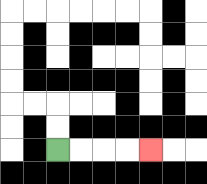{'start': '[2, 6]', 'end': '[6, 6]', 'path_directions': 'R,R,R,R', 'path_coordinates': '[[2, 6], [3, 6], [4, 6], [5, 6], [6, 6]]'}